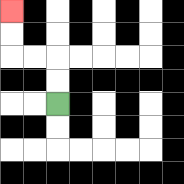{'start': '[2, 4]', 'end': '[0, 0]', 'path_directions': 'U,U,L,L,U,U', 'path_coordinates': '[[2, 4], [2, 3], [2, 2], [1, 2], [0, 2], [0, 1], [0, 0]]'}